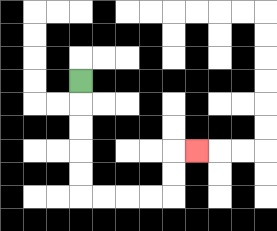{'start': '[3, 3]', 'end': '[8, 6]', 'path_directions': 'D,D,D,D,D,R,R,R,R,U,U,R', 'path_coordinates': '[[3, 3], [3, 4], [3, 5], [3, 6], [3, 7], [3, 8], [4, 8], [5, 8], [6, 8], [7, 8], [7, 7], [7, 6], [8, 6]]'}